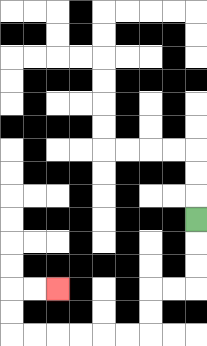{'start': '[8, 9]', 'end': '[2, 12]', 'path_directions': 'D,D,D,L,L,D,D,L,L,L,L,L,L,U,U,R,R', 'path_coordinates': '[[8, 9], [8, 10], [8, 11], [8, 12], [7, 12], [6, 12], [6, 13], [6, 14], [5, 14], [4, 14], [3, 14], [2, 14], [1, 14], [0, 14], [0, 13], [0, 12], [1, 12], [2, 12]]'}